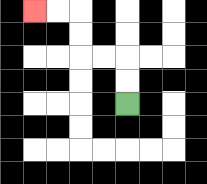{'start': '[5, 4]', 'end': '[1, 0]', 'path_directions': 'U,U,L,L,U,U,L,L', 'path_coordinates': '[[5, 4], [5, 3], [5, 2], [4, 2], [3, 2], [3, 1], [3, 0], [2, 0], [1, 0]]'}